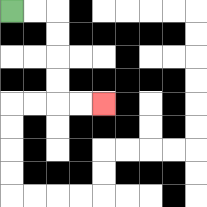{'start': '[0, 0]', 'end': '[4, 4]', 'path_directions': 'R,R,D,D,D,D,R,R', 'path_coordinates': '[[0, 0], [1, 0], [2, 0], [2, 1], [2, 2], [2, 3], [2, 4], [3, 4], [4, 4]]'}